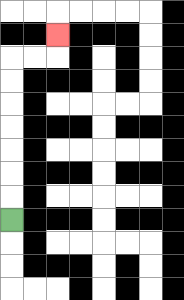{'start': '[0, 9]', 'end': '[2, 1]', 'path_directions': 'U,U,U,U,U,U,U,R,R,U', 'path_coordinates': '[[0, 9], [0, 8], [0, 7], [0, 6], [0, 5], [0, 4], [0, 3], [0, 2], [1, 2], [2, 2], [2, 1]]'}